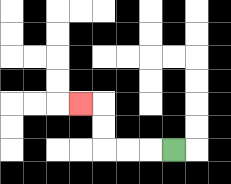{'start': '[7, 6]', 'end': '[3, 4]', 'path_directions': 'L,L,L,U,U,L', 'path_coordinates': '[[7, 6], [6, 6], [5, 6], [4, 6], [4, 5], [4, 4], [3, 4]]'}